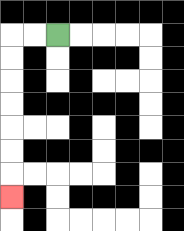{'start': '[2, 1]', 'end': '[0, 8]', 'path_directions': 'L,L,D,D,D,D,D,D,D', 'path_coordinates': '[[2, 1], [1, 1], [0, 1], [0, 2], [0, 3], [0, 4], [0, 5], [0, 6], [0, 7], [0, 8]]'}